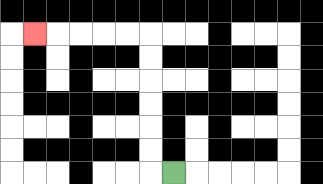{'start': '[7, 7]', 'end': '[1, 1]', 'path_directions': 'L,U,U,U,U,U,U,L,L,L,L,L', 'path_coordinates': '[[7, 7], [6, 7], [6, 6], [6, 5], [6, 4], [6, 3], [6, 2], [6, 1], [5, 1], [4, 1], [3, 1], [2, 1], [1, 1]]'}